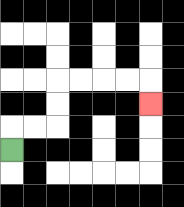{'start': '[0, 6]', 'end': '[6, 4]', 'path_directions': 'U,R,R,U,U,R,R,R,R,D', 'path_coordinates': '[[0, 6], [0, 5], [1, 5], [2, 5], [2, 4], [2, 3], [3, 3], [4, 3], [5, 3], [6, 3], [6, 4]]'}